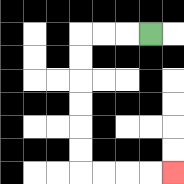{'start': '[6, 1]', 'end': '[7, 7]', 'path_directions': 'L,L,L,D,D,D,D,D,D,R,R,R,R', 'path_coordinates': '[[6, 1], [5, 1], [4, 1], [3, 1], [3, 2], [3, 3], [3, 4], [3, 5], [3, 6], [3, 7], [4, 7], [5, 7], [6, 7], [7, 7]]'}